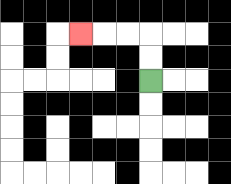{'start': '[6, 3]', 'end': '[3, 1]', 'path_directions': 'U,U,L,L,L', 'path_coordinates': '[[6, 3], [6, 2], [6, 1], [5, 1], [4, 1], [3, 1]]'}